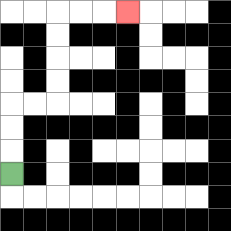{'start': '[0, 7]', 'end': '[5, 0]', 'path_directions': 'U,U,U,R,R,U,U,U,U,R,R,R', 'path_coordinates': '[[0, 7], [0, 6], [0, 5], [0, 4], [1, 4], [2, 4], [2, 3], [2, 2], [2, 1], [2, 0], [3, 0], [4, 0], [5, 0]]'}